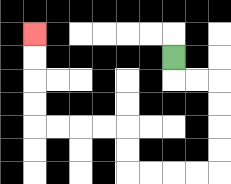{'start': '[7, 2]', 'end': '[1, 1]', 'path_directions': 'D,R,R,D,D,D,D,L,L,L,L,U,U,L,L,L,L,U,U,U,U', 'path_coordinates': '[[7, 2], [7, 3], [8, 3], [9, 3], [9, 4], [9, 5], [9, 6], [9, 7], [8, 7], [7, 7], [6, 7], [5, 7], [5, 6], [5, 5], [4, 5], [3, 5], [2, 5], [1, 5], [1, 4], [1, 3], [1, 2], [1, 1]]'}